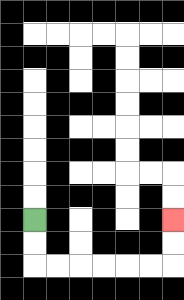{'start': '[1, 9]', 'end': '[7, 9]', 'path_directions': 'D,D,R,R,R,R,R,R,U,U', 'path_coordinates': '[[1, 9], [1, 10], [1, 11], [2, 11], [3, 11], [4, 11], [5, 11], [6, 11], [7, 11], [7, 10], [7, 9]]'}